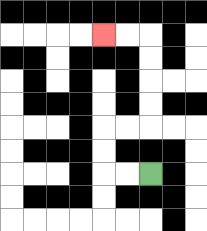{'start': '[6, 7]', 'end': '[4, 1]', 'path_directions': 'L,L,U,U,R,R,U,U,U,U,L,L', 'path_coordinates': '[[6, 7], [5, 7], [4, 7], [4, 6], [4, 5], [5, 5], [6, 5], [6, 4], [6, 3], [6, 2], [6, 1], [5, 1], [4, 1]]'}